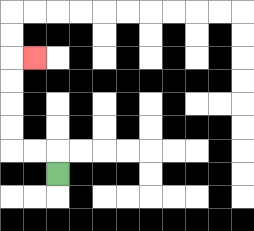{'start': '[2, 7]', 'end': '[1, 2]', 'path_directions': 'U,L,L,U,U,U,U,R', 'path_coordinates': '[[2, 7], [2, 6], [1, 6], [0, 6], [0, 5], [0, 4], [0, 3], [0, 2], [1, 2]]'}